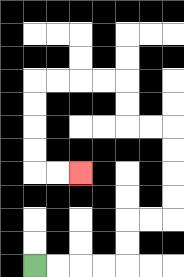{'start': '[1, 11]', 'end': '[3, 7]', 'path_directions': 'R,R,R,R,U,U,R,R,U,U,U,U,L,L,U,U,L,L,L,L,D,D,D,D,R,R', 'path_coordinates': '[[1, 11], [2, 11], [3, 11], [4, 11], [5, 11], [5, 10], [5, 9], [6, 9], [7, 9], [7, 8], [7, 7], [7, 6], [7, 5], [6, 5], [5, 5], [5, 4], [5, 3], [4, 3], [3, 3], [2, 3], [1, 3], [1, 4], [1, 5], [1, 6], [1, 7], [2, 7], [3, 7]]'}